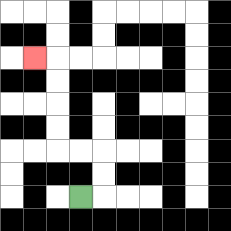{'start': '[3, 8]', 'end': '[1, 2]', 'path_directions': 'R,U,U,L,L,U,U,U,U,L', 'path_coordinates': '[[3, 8], [4, 8], [4, 7], [4, 6], [3, 6], [2, 6], [2, 5], [2, 4], [2, 3], [2, 2], [1, 2]]'}